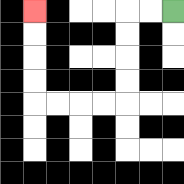{'start': '[7, 0]', 'end': '[1, 0]', 'path_directions': 'L,L,D,D,D,D,L,L,L,L,U,U,U,U', 'path_coordinates': '[[7, 0], [6, 0], [5, 0], [5, 1], [5, 2], [5, 3], [5, 4], [4, 4], [3, 4], [2, 4], [1, 4], [1, 3], [1, 2], [1, 1], [1, 0]]'}